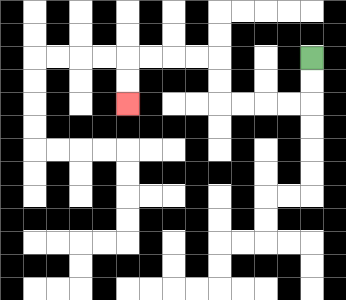{'start': '[13, 2]', 'end': '[5, 4]', 'path_directions': 'D,D,L,L,L,L,U,U,L,L,L,L,D,D', 'path_coordinates': '[[13, 2], [13, 3], [13, 4], [12, 4], [11, 4], [10, 4], [9, 4], [9, 3], [9, 2], [8, 2], [7, 2], [6, 2], [5, 2], [5, 3], [5, 4]]'}